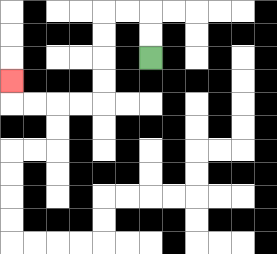{'start': '[6, 2]', 'end': '[0, 3]', 'path_directions': 'U,U,L,L,D,D,D,D,L,L,L,L,U', 'path_coordinates': '[[6, 2], [6, 1], [6, 0], [5, 0], [4, 0], [4, 1], [4, 2], [4, 3], [4, 4], [3, 4], [2, 4], [1, 4], [0, 4], [0, 3]]'}